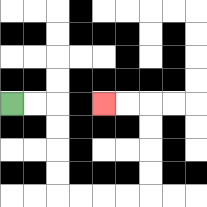{'start': '[0, 4]', 'end': '[4, 4]', 'path_directions': 'R,R,D,D,D,D,R,R,R,R,U,U,U,U,L,L', 'path_coordinates': '[[0, 4], [1, 4], [2, 4], [2, 5], [2, 6], [2, 7], [2, 8], [3, 8], [4, 8], [5, 8], [6, 8], [6, 7], [6, 6], [6, 5], [6, 4], [5, 4], [4, 4]]'}